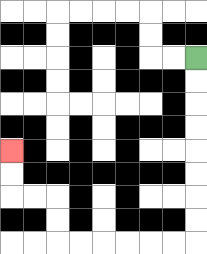{'start': '[8, 2]', 'end': '[0, 6]', 'path_directions': 'D,D,D,D,D,D,D,D,L,L,L,L,L,L,U,U,L,L,U,U', 'path_coordinates': '[[8, 2], [8, 3], [8, 4], [8, 5], [8, 6], [8, 7], [8, 8], [8, 9], [8, 10], [7, 10], [6, 10], [5, 10], [4, 10], [3, 10], [2, 10], [2, 9], [2, 8], [1, 8], [0, 8], [0, 7], [0, 6]]'}